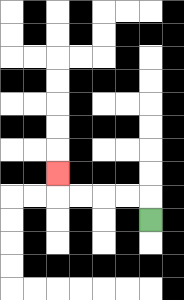{'start': '[6, 9]', 'end': '[2, 7]', 'path_directions': 'U,L,L,L,L,U', 'path_coordinates': '[[6, 9], [6, 8], [5, 8], [4, 8], [3, 8], [2, 8], [2, 7]]'}